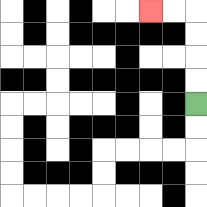{'start': '[8, 4]', 'end': '[6, 0]', 'path_directions': 'U,U,U,U,L,L', 'path_coordinates': '[[8, 4], [8, 3], [8, 2], [8, 1], [8, 0], [7, 0], [6, 0]]'}